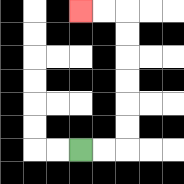{'start': '[3, 6]', 'end': '[3, 0]', 'path_directions': 'R,R,U,U,U,U,U,U,L,L', 'path_coordinates': '[[3, 6], [4, 6], [5, 6], [5, 5], [5, 4], [5, 3], [5, 2], [5, 1], [5, 0], [4, 0], [3, 0]]'}